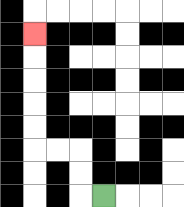{'start': '[4, 8]', 'end': '[1, 1]', 'path_directions': 'L,U,U,L,L,U,U,U,U,U', 'path_coordinates': '[[4, 8], [3, 8], [3, 7], [3, 6], [2, 6], [1, 6], [1, 5], [1, 4], [1, 3], [1, 2], [1, 1]]'}